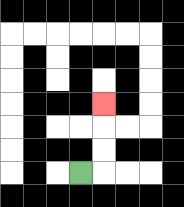{'start': '[3, 7]', 'end': '[4, 4]', 'path_directions': 'R,U,U,U', 'path_coordinates': '[[3, 7], [4, 7], [4, 6], [4, 5], [4, 4]]'}